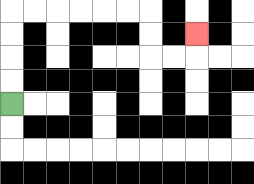{'start': '[0, 4]', 'end': '[8, 1]', 'path_directions': 'U,U,U,U,R,R,R,R,R,R,D,D,R,R,U', 'path_coordinates': '[[0, 4], [0, 3], [0, 2], [0, 1], [0, 0], [1, 0], [2, 0], [3, 0], [4, 0], [5, 0], [6, 0], [6, 1], [6, 2], [7, 2], [8, 2], [8, 1]]'}